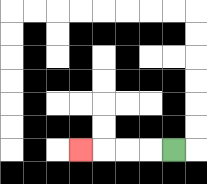{'start': '[7, 6]', 'end': '[3, 6]', 'path_directions': 'L,L,L,L', 'path_coordinates': '[[7, 6], [6, 6], [5, 6], [4, 6], [3, 6]]'}